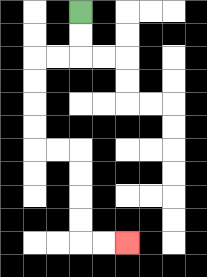{'start': '[3, 0]', 'end': '[5, 10]', 'path_directions': 'D,D,L,L,D,D,D,D,R,R,D,D,D,D,R,R', 'path_coordinates': '[[3, 0], [3, 1], [3, 2], [2, 2], [1, 2], [1, 3], [1, 4], [1, 5], [1, 6], [2, 6], [3, 6], [3, 7], [3, 8], [3, 9], [3, 10], [4, 10], [5, 10]]'}